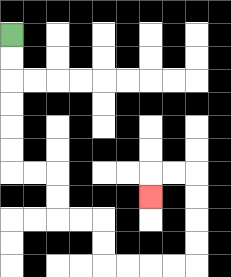{'start': '[0, 1]', 'end': '[6, 8]', 'path_directions': 'D,D,D,D,D,D,R,R,D,D,R,R,D,D,R,R,R,R,U,U,U,U,L,L,D', 'path_coordinates': '[[0, 1], [0, 2], [0, 3], [0, 4], [0, 5], [0, 6], [0, 7], [1, 7], [2, 7], [2, 8], [2, 9], [3, 9], [4, 9], [4, 10], [4, 11], [5, 11], [6, 11], [7, 11], [8, 11], [8, 10], [8, 9], [8, 8], [8, 7], [7, 7], [6, 7], [6, 8]]'}